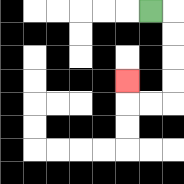{'start': '[6, 0]', 'end': '[5, 3]', 'path_directions': 'R,D,D,D,D,L,L,U', 'path_coordinates': '[[6, 0], [7, 0], [7, 1], [7, 2], [7, 3], [7, 4], [6, 4], [5, 4], [5, 3]]'}